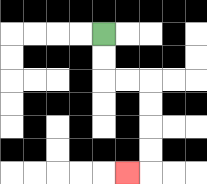{'start': '[4, 1]', 'end': '[5, 7]', 'path_directions': 'D,D,R,R,D,D,D,D,L', 'path_coordinates': '[[4, 1], [4, 2], [4, 3], [5, 3], [6, 3], [6, 4], [6, 5], [6, 6], [6, 7], [5, 7]]'}